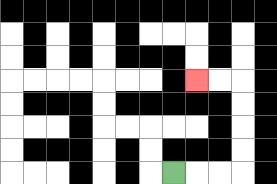{'start': '[7, 7]', 'end': '[8, 3]', 'path_directions': 'R,R,R,U,U,U,U,L,L', 'path_coordinates': '[[7, 7], [8, 7], [9, 7], [10, 7], [10, 6], [10, 5], [10, 4], [10, 3], [9, 3], [8, 3]]'}